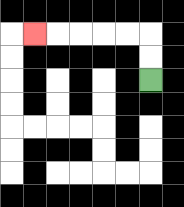{'start': '[6, 3]', 'end': '[1, 1]', 'path_directions': 'U,U,L,L,L,L,L', 'path_coordinates': '[[6, 3], [6, 2], [6, 1], [5, 1], [4, 1], [3, 1], [2, 1], [1, 1]]'}